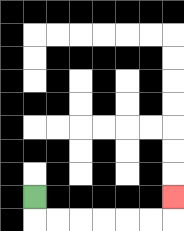{'start': '[1, 8]', 'end': '[7, 8]', 'path_directions': 'D,R,R,R,R,R,R,U', 'path_coordinates': '[[1, 8], [1, 9], [2, 9], [3, 9], [4, 9], [5, 9], [6, 9], [7, 9], [7, 8]]'}